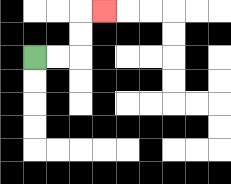{'start': '[1, 2]', 'end': '[4, 0]', 'path_directions': 'R,R,U,U,R', 'path_coordinates': '[[1, 2], [2, 2], [3, 2], [3, 1], [3, 0], [4, 0]]'}